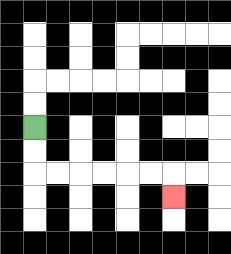{'start': '[1, 5]', 'end': '[7, 8]', 'path_directions': 'D,D,R,R,R,R,R,R,D', 'path_coordinates': '[[1, 5], [1, 6], [1, 7], [2, 7], [3, 7], [4, 7], [5, 7], [6, 7], [7, 7], [7, 8]]'}